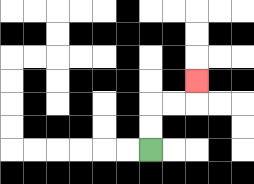{'start': '[6, 6]', 'end': '[8, 3]', 'path_directions': 'U,U,R,R,U', 'path_coordinates': '[[6, 6], [6, 5], [6, 4], [7, 4], [8, 4], [8, 3]]'}